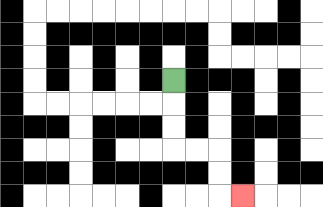{'start': '[7, 3]', 'end': '[10, 8]', 'path_directions': 'D,D,D,R,R,D,D,R', 'path_coordinates': '[[7, 3], [7, 4], [7, 5], [7, 6], [8, 6], [9, 6], [9, 7], [9, 8], [10, 8]]'}